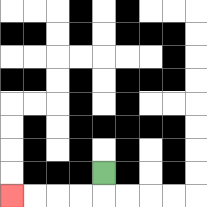{'start': '[4, 7]', 'end': '[0, 8]', 'path_directions': 'D,L,L,L,L', 'path_coordinates': '[[4, 7], [4, 8], [3, 8], [2, 8], [1, 8], [0, 8]]'}